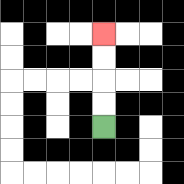{'start': '[4, 5]', 'end': '[4, 1]', 'path_directions': 'U,U,U,U', 'path_coordinates': '[[4, 5], [4, 4], [4, 3], [4, 2], [4, 1]]'}